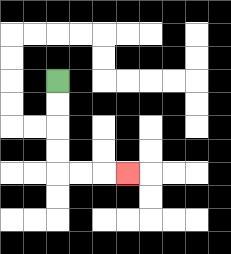{'start': '[2, 3]', 'end': '[5, 7]', 'path_directions': 'D,D,D,D,R,R,R', 'path_coordinates': '[[2, 3], [2, 4], [2, 5], [2, 6], [2, 7], [3, 7], [4, 7], [5, 7]]'}